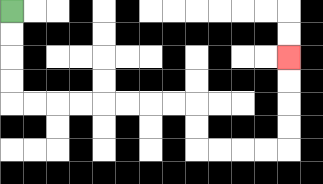{'start': '[0, 0]', 'end': '[12, 2]', 'path_directions': 'D,D,D,D,R,R,R,R,R,R,R,R,D,D,R,R,R,R,U,U,U,U', 'path_coordinates': '[[0, 0], [0, 1], [0, 2], [0, 3], [0, 4], [1, 4], [2, 4], [3, 4], [4, 4], [5, 4], [6, 4], [7, 4], [8, 4], [8, 5], [8, 6], [9, 6], [10, 6], [11, 6], [12, 6], [12, 5], [12, 4], [12, 3], [12, 2]]'}